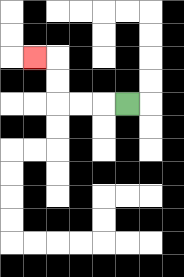{'start': '[5, 4]', 'end': '[1, 2]', 'path_directions': 'L,L,L,U,U,L', 'path_coordinates': '[[5, 4], [4, 4], [3, 4], [2, 4], [2, 3], [2, 2], [1, 2]]'}